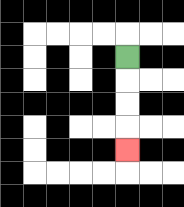{'start': '[5, 2]', 'end': '[5, 6]', 'path_directions': 'D,D,D,D', 'path_coordinates': '[[5, 2], [5, 3], [5, 4], [5, 5], [5, 6]]'}